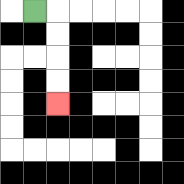{'start': '[1, 0]', 'end': '[2, 4]', 'path_directions': 'R,D,D,D,D', 'path_coordinates': '[[1, 0], [2, 0], [2, 1], [2, 2], [2, 3], [2, 4]]'}